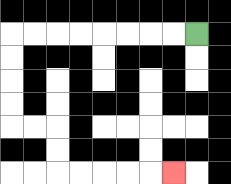{'start': '[8, 1]', 'end': '[7, 7]', 'path_directions': 'L,L,L,L,L,L,L,L,D,D,D,D,R,R,D,D,R,R,R,R,R', 'path_coordinates': '[[8, 1], [7, 1], [6, 1], [5, 1], [4, 1], [3, 1], [2, 1], [1, 1], [0, 1], [0, 2], [0, 3], [0, 4], [0, 5], [1, 5], [2, 5], [2, 6], [2, 7], [3, 7], [4, 7], [5, 7], [6, 7], [7, 7]]'}